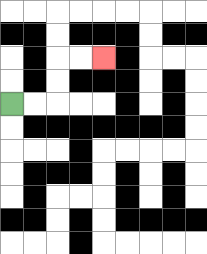{'start': '[0, 4]', 'end': '[4, 2]', 'path_directions': 'R,R,U,U,R,R', 'path_coordinates': '[[0, 4], [1, 4], [2, 4], [2, 3], [2, 2], [3, 2], [4, 2]]'}